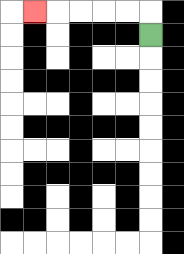{'start': '[6, 1]', 'end': '[1, 0]', 'path_directions': 'U,L,L,L,L,L', 'path_coordinates': '[[6, 1], [6, 0], [5, 0], [4, 0], [3, 0], [2, 0], [1, 0]]'}